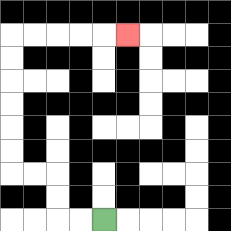{'start': '[4, 9]', 'end': '[5, 1]', 'path_directions': 'L,L,U,U,L,L,U,U,U,U,U,U,R,R,R,R,R', 'path_coordinates': '[[4, 9], [3, 9], [2, 9], [2, 8], [2, 7], [1, 7], [0, 7], [0, 6], [0, 5], [0, 4], [0, 3], [0, 2], [0, 1], [1, 1], [2, 1], [3, 1], [4, 1], [5, 1]]'}